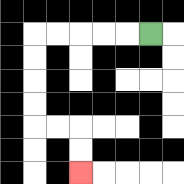{'start': '[6, 1]', 'end': '[3, 7]', 'path_directions': 'L,L,L,L,L,D,D,D,D,R,R,D,D', 'path_coordinates': '[[6, 1], [5, 1], [4, 1], [3, 1], [2, 1], [1, 1], [1, 2], [1, 3], [1, 4], [1, 5], [2, 5], [3, 5], [3, 6], [3, 7]]'}